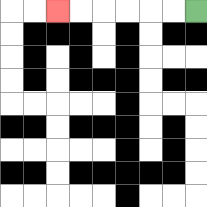{'start': '[8, 0]', 'end': '[2, 0]', 'path_directions': 'L,L,L,L,L,L', 'path_coordinates': '[[8, 0], [7, 0], [6, 0], [5, 0], [4, 0], [3, 0], [2, 0]]'}